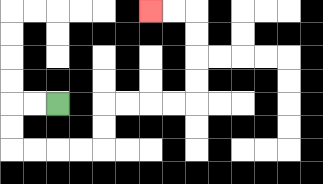{'start': '[2, 4]', 'end': '[6, 0]', 'path_directions': 'L,L,D,D,R,R,R,R,U,U,R,R,R,R,U,U,U,U,L,L', 'path_coordinates': '[[2, 4], [1, 4], [0, 4], [0, 5], [0, 6], [1, 6], [2, 6], [3, 6], [4, 6], [4, 5], [4, 4], [5, 4], [6, 4], [7, 4], [8, 4], [8, 3], [8, 2], [8, 1], [8, 0], [7, 0], [6, 0]]'}